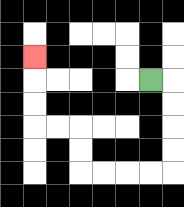{'start': '[6, 3]', 'end': '[1, 2]', 'path_directions': 'R,D,D,D,D,L,L,L,L,U,U,L,L,U,U,U', 'path_coordinates': '[[6, 3], [7, 3], [7, 4], [7, 5], [7, 6], [7, 7], [6, 7], [5, 7], [4, 7], [3, 7], [3, 6], [3, 5], [2, 5], [1, 5], [1, 4], [1, 3], [1, 2]]'}